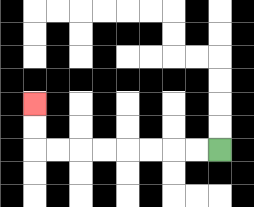{'start': '[9, 6]', 'end': '[1, 4]', 'path_directions': 'L,L,L,L,L,L,L,L,U,U', 'path_coordinates': '[[9, 6], [8, 6], [7, 6], [6, 6], [5, 6], [4, 6], [3, 6], [2, 6], [1, 6], [1, 5], [1, 4]]'}